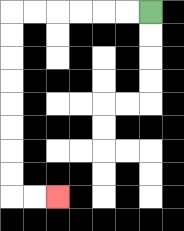{'start': '[6, 0]', 'end': '[2, 8]', 'path_directions': 'L,L,L,L,L,L,D,D,D,D,D,D,D,D,R,R', 'path_coordinates': '[[6, 0], [5, 0], [4, 0], [3, 0], [2, 0], [1, 0], [0, 0], [0, 1], [0, 2], [0, 3], [0, 4], [0, 5], [0, 6], [0, 7], [0, 8], [1, 8], [2, 8]]'}